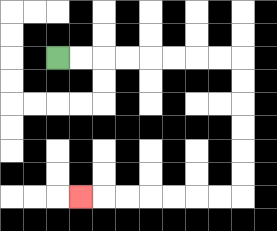{'start': '[2, 2]', 'end': '[3, 8]', 'path_directions': 'R,R,R,R,R,R,R,R,D,D,D,D,D,D,L,L,L,L,L,L,L', 'path_coordinates': '[[2, 2], [3, 2], [4, 2], [5, 2], [6, 2], [7, 2], [8, 2], [9, 2], [10, 2], [10, 3], [10, 4], [10, 5], [10, 6], [10, 7], [10, 8], [9, 8], [8, 8], [7, 8], [6, 8], [5, 8], [4, 8], [3, 8]]'}